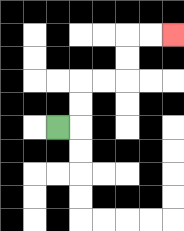{'start': '[2, 5]', 'end': '[7, 1]', 'path_directions': 'R,U,U,R,R,U,U,R,R', 'path_coordinates': '[[2, 5], [3, 5], [3, 4], [3, 3], [4, 3], [5, 3], [5, 2], [5, 1], [6, 1], [7, 1]]'}